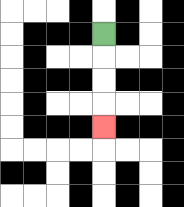{'start': '[4, 1]', 'end': '[4, 5]', 'path_directions': 'D,D,D,D', 'path_coordinates': '[[4, 1], [4, 2], [4, 3], [4, 4], [4, 5]]'}